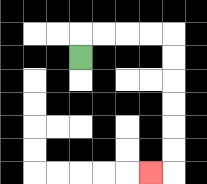{'start': '[3, 2]', 'end': '[6, 7]', 'path_directions': 'U,R,R,R,R,D,D,D,D,D,D,L', 'path_coordinates': '[[3, 2], [3, 1], [4, 1], [5, 1], [6, 1], [7, 1], [7, 2], [7, 3], [7, 4], [7, 5], [7, 6], [7, 7], [6, 7]]'}